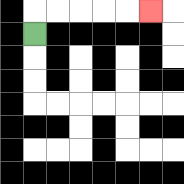{'start': '[1, 1]', 'end': '[6, 0]', 'path_directions': 'U,R,R,R,R,R', 'path_coordinates': '[[1, 1], [1, 0], [2, 0], [3, 0], [4, 0], [5, 0], [6, 0]]'}